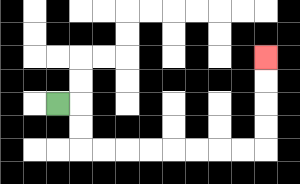{'start': '[2, 4]', 'end': '[11, 2]', 'path_directions': 'R,D,D,R,R,R,R,R,R,R,R,U,U,U,U', 'path_coordinates': '[[2, 4], [3, 4], [3, 5], [3, 6], [4, 6], [5, 6], [6, 6], [7, 6], [8, 6], [9, 6], [10, 6], [11, 6], [11, 5], [11, 4], [11, 3], [11, 2]]'}